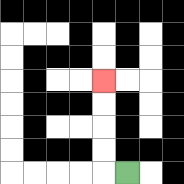{'start': '[5, 7]', 'end': '[4, 3]', 'path_directions': 'L,U,U,U,U', 'path_coordinates': '[[5, 7], [4, 7], [4, 6], [4, 5], [4, 4], [4, 3]]'}